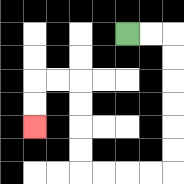{'start': '[5, 1]', 'end': '[1, 5]', 'path_directions': 'R,R,D,D,D,D,D,D,L,L,L,L,U,U,U,U,L,L,D,D', 'path_coordinates': '[[5, 1], [6, 1], [7, 1], [7, 2], [7, 3], [7, 4], [7, 5], [7, 6], [7, 7], [6, 7], [5, 7], [4, 7], [3, 7], [3, 6], [3, 5], [3, 4], [3, 3], [2, 3], [1, 3], [1, 4], [1, 5]]'}